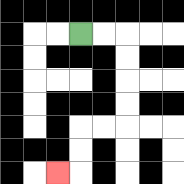{'start': '[3, 1]', 'end': '[2, 7]', 'path_directions': 'R,R,D,D,D,D,L,L,D,D,L', 'path_coordinates': '[[3, 1], [4, 1], [5, 1], [5, 2], [5, 3], [5, 4], [5, 5], [4, 5], [3, 5], [3, 6], [3, 7], [2, 7]]'}